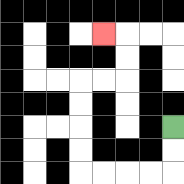{'start': '[7, 5]', 'end': '[4, 1]', 'path_directions': 'D,D,L,L,L,L,U,U,U,U,R,R,U,U,L', 'path_coordinates': '[[7, 5], [7, 6], [7, 7], [6, 7], [5, 7], [4, 7], [3, 7], [3, 6], [3, 5], [3, 4], [3, 3], [4, 3], [5, 3], [5, 2], [5, 1], [4, 1]]'}